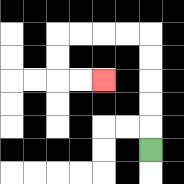{'start': '[6, 6]', 'end': '[4, 3]', 'path_directions': 'U,U,U,U,U,L,L,L,L,D,D,R,R', 'path_coordinates': '[[6, 6], [6, 5], [6, 4], [6, 3], [6, 2], [6, 1], [5, 1], [4, 1], [3, 1], [2, 1], [2, 2], [2, 3], [3, 3], [4, 3]]'}